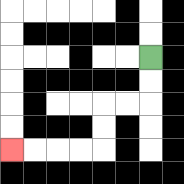{'start': '[6, 2]', 'end': '[0, 6]', 'path_directions': 'D,D,L,L,D,D,L,L,L,L', 'path_coordinates': '[[6, 2], [6, 3], [6, 4], [5, 4], [4, 4], [4, 5], [4, 6], [3, 6], [2, 6], [1, 6], [0, 6]]'}